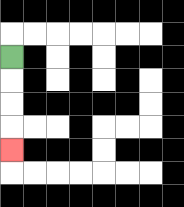{'start': '[0, 2]', 'end': '[0, 6]', 'path_directions': 'D,D,D,D', 'path_coordinates': '[[0, 2], [0, 3], [0, 4], [0, 5], [0, 6]]'}